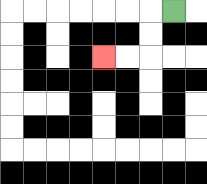{'start': '[7, 0]', 'end': '[4, 2]', 'path_directions': 'L,D,D,L,L', 'path_coordinates': '[[7, 0], [6, 0], [6, 1], [6, 2], [5, 2], [4, 2]]'}